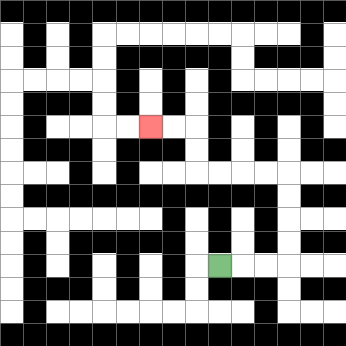{'start': '[9, 11]', 'end': '[6, 5]', 'path_directions': 'R,R,R,U,U,U,U,L,L,L,L,U,U,L,L', 'path_coordinates': '[[9, 11], [10, 11], [11, 11], [12, 11], [12, 10], [12, 9], [12, 8], [12, 7], [11, 7], [10, 7], [9, 7], [8, 7], [8, 6], [8, 5], [7, 5], [6, 5]]'}